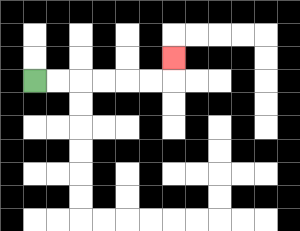{'start': '[1, 3]', 'end': '[7, 2]', 'path_directions': 'R,R,R,R,R,R,U', 'path_coordinates': '[[1, 3], [2, 3], [3, 3], [4, 3], [5, 3], [6, 3], [7, 3], [7, 2]]'}